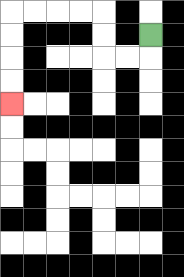{'start': '[6, 1]', 'end': '[0, 4]', 'path_directions': 'D,L,L,U,U,L,L,L,L,D,D,D,D', 'path_coordinates': '[[6, 1], [6, 2], [5, 2], [4, 2], [4, 1], [4, 0], [3, 0], [2, 0], [1, 0], [0, 0], [0, 1], [0, 2], [0, 3], [0, 4]]'}